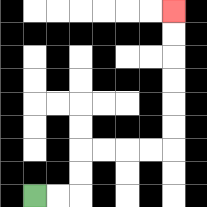{'start': '[1, 8]', 'end': '[7, 0]', 'path_directions': 'R,R,U,U,R,R,R,R,U,U,U,U,U,U', 'path_coordinates': '[[1, 8], [2, 8], [3, 8], [3, 7], [3, 6], [4, 6], [5, 6], [6, 6], [7, 6], [7, 5], [7, 4], [7, 3], [7, 2], [7, 1], [7, 0]]'}